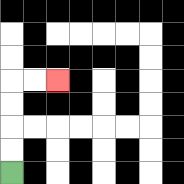{'start': '[0, 7]', 'end': '[2, 3]', 'path_directions': 'U,U,U,U,R,R', 'path_coordinates': '[[0, 7], [0, 6], [0, 5], [0, 4], [0, 3], [1, 3], [2, 3]]'}